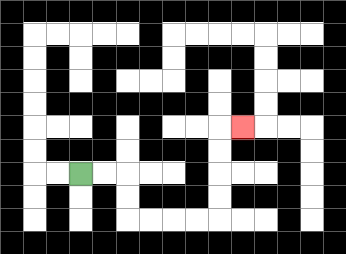{'start': '[3, 7]', 'end': '[10, 5]', 'path_directions': 'R,R,D,D,R,R,R,R,U,U,U,U,R', 'path_coordinates': '[[3, 7], [4, 7], [5, 7], [5, 8], [5, 9], [6, 9], [7, 9], [8, 9], [9, 9], [9, 8], [9, 7], [9, 6], [9, 5], [10, 5]]'}